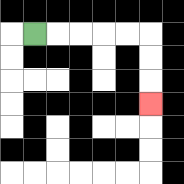{'start': '[1, 1]', 'end': '[6, 4]', 'path_directions': 'R,R,R,R,R,D,D,D', 'path_coordinates': '[[1, 1], [2, 1], [3, 1], [4, 1], [5, 1], [6, 1], [6, 2], [6, 3], [6, 4]]'}